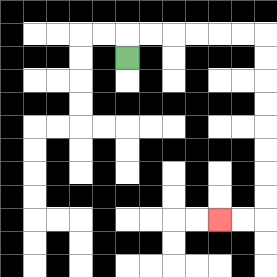{'start': '[5, 2]', 'end': '[9, 9]', 'path_directions': 'U,R,R,R,R,R,R,D,D,D,D,D,D,D,D,L,L', 'path_coordinates': '[[5, 2], [5, 1], [6, 1], [7, 1], [8, 1], [9, 1], [10, 1], [11, 1], [11, 2], [11, 3], [11, 4], [11, 5], [11, 6], [11, 7], [11, 8], [11, 9], [10, 9], [9, 9]]'}